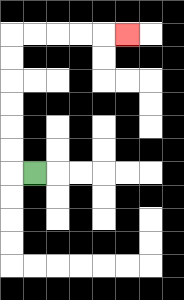{'start': '[1, 7]', 'end': '[5, 1]', 'path_directions': 'L,U,U,U,U,U,U,R,R,R,R,R', 'path_coordinates': '[[1, 7], [0, 7], [0, 6], [0, 5], [0, 4], [0, 3], [0, 2], [0, 1], [1, 1], [2, 1], [3, 1], [4, 1], [5, 1]]'}